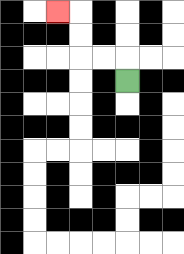{'start': '[5, 3]', 'end': '[2, 0]', 'path_directions': 'U,L,L,U,U,L', 'path_coordinates': '[[5, 3], [5, 2], [4, 2], [3, 2], [3, 1], [3, 0], [2, 0]]'}